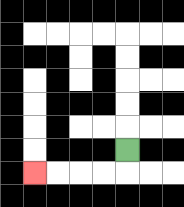{'start': '[5, 6]', 'end': '[1, 7]', 'path_directions': 'D,L,L,L,L', 'path_coordinates': '[[5, 6], [5, 7], [4, 7], [3, 7], [2, 7], [1, 7]]'}